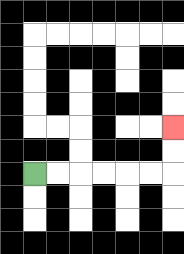{'start': '[1, 7]', 'end': '[7, 5]', 'path_directions': 'R,R,R,R,R,R,U,U', 'path_coordinates': '[[1, 7], [2, 7], [3, 7], [4, 7], [5, 7], [6, 7], [7, 7], [7, 6], [7, 5]]'}